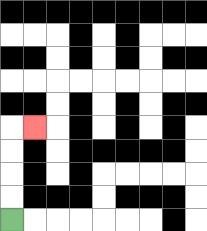{'start': '[0, 9]', 'end': '[1, 5]', 'path_directions': 'U,U,U,U,R', 'path_coordinates': '[[0, 9], [0, 8], [0, 7], [0, 6], [0, 5], [1, 5]]'}